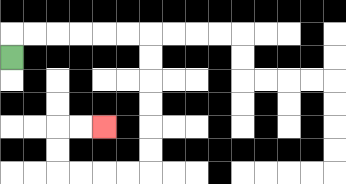{'start': '[0, 2]', 'end': '[4, 5]', 'path_directions': 'U,R,R,R,R,R,R,D,D,D,D,D,D,L,L,L,L,U,U,R,R', 'path_coordinates': '[[0, 2], [0, 1], [1, 1], [2, 1], [3, 1], [4, 1], [5, 1], [6, 1], [6, 2], [6, 3], [6, 4], [6, 5], [6, 6], [6, 7], [5, 7], [4, 7], [3, 7], [2, 7], [2, 6], [2, 5], [3, 5], [4, 5]]'}